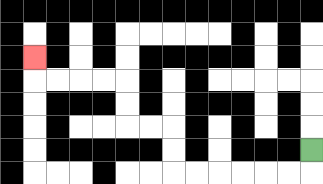{'start': '[13, 6]', 'end': '[1, 2]', 'path_directions': 'D,L,L,L,L,L,L,U,U,L,L,U,U,L,L,L,L,U', 'path_coordinates': '[[13, 6], [13, 7], [12, 7], [11, 7], [10, 7], [9, 7], [8, 7], [7, 7], [7, 6], [7, 5], [6, 5], [5, 5], [5, 4], [5, 3], [4, 3], [3, 3], [2, 3], [1, 3], [1, 2]]'}